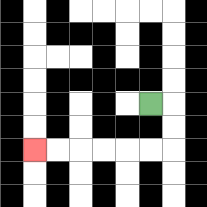{'start': '[6, 4]', 'end': '[1, 6]', 'path_directions': 'R,D,D,L,L,L,L,L,L', 'path_coordinates': '[[6, 4], [7, 4], [7, 5], [7, 6], [6, 6], [5, 6], [4, 6], [3, 6], [2, 6], [1, 6]]'}